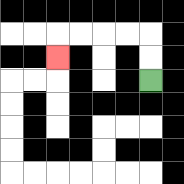{'start': '[6, 3]', 'end': '[2, 2]', 'path_directions': 'U,U,L,L,L,L,D', 'path_coordinates': '[[6, 3], [6, 2], [6, 1], [5, 1], [4, 1], [3, 1], [2, 1], [2, 2]]'}